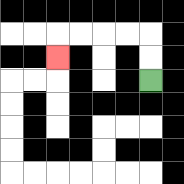{'start': '[6, 3]', 'end': '[2, 2]', 'path_directions': 'U,U,L,L,L,L,D', 'path_coordinates': '[[6, 3], [6, 2], [6, 1], [5, 1], [4, 1], [3, 1], [2, 1], [2, 2]]'}